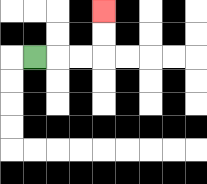{'start': '[1, 2]', 'end': '[4, 0]', 'path_directions': 'R,R,R,U,U', 'path_coordinates': '[[1, 2], [2, 2], [3, 2], [4, 2], [4, 1], [4, 0]]'}